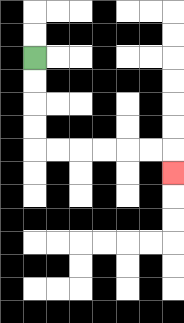{'start': '[1, 2]', 'end': '[7, 7]', 'path_directions': 'D,D,D,D,R,R,R,R,R,R,D', 'path_coordinates': '[[1, 2], [1, 3], [1, 4], [1, 5], [1, 6], [2, 6], [3, 6], [4, 6], [5, 6], [6, 6], [7, 6], [7, 7]]'}